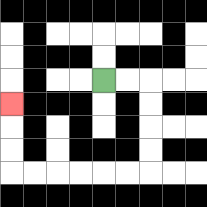{'start': '[4, 3]', 'end': '[0, 4]', 'path_directions': 'R,R,D,D,D,D,L,L,L,L,L,L,U,U,U', 'path_coordinates': '[[4, 3], [5, 3], [6, 3], [6, 4], [6, 5], [6, 6], [6, 7], [5, 7], [4, 7], [3, 7], [2, 7], [1, 7], [0, 7], [0, 6], [0, 5], [0, 4]]'}